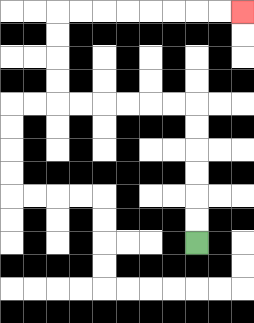{'start': '[8, 10]', 'end': '[10, 0]', 'path_directions': 'U,U,U,U,U,U,L,L,L,L,L,L,U,U,U,U,R,R,R,R,R,R,R,R', 'path_coordinates': '[[8, 10], [8, 9], [8, 8], [8, 7], [8, 6], [8, 5], [8, 4], [7, 4], [6, 4], [5, 4], [4, 4], [3, 4], [2, 4], [2, 3], [2, 2], [2, 1], [2, 0], [3, 0], [4, 0], [5, 0], [6, 0], [7, 0], [8, 0], [9, 0], [10, 0]]'}